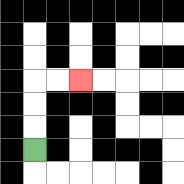{'start': '[1, 6]', 'end': '[3, 3]', 'path_directions': 'U,U,U,R,R', 'path_coordinates': '[[1, 6], [1, 5], [1, 4], [1, 3], [2, 3], [3, 3]]'}